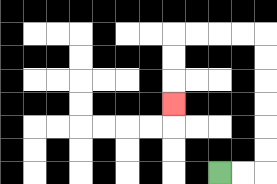{'start': '[9, 7]', 'end': '[7, 4]', 'path_directions': 'R,R,U,U,U,U,U,U,L,L,L,L,D,D,D', 'path_coordinates': '[[9, 7], [10, 7], [11, 7], [11, 6], [11, 5], [11, 4], [11, 3], [11, 2], [11, 1], [10, 1], [9, 1], [8, 1], [7, 1], [7, 2], [7, 3], [7, 4]]'}